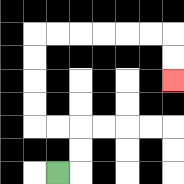{'start': '[2, 7]', 'end': '[7, 3]', 'path_directions': 'R,U,U,L,L,U,U,U,U,R,R,R,R,R,R,D,D', 'path_coordinates': '[[2, 7], [3, 7], [3, 6], [3, 5], [2, 5], [1, 5], [1, 4], [1, 3], [1, 2], [1, 1], [2, 1], [3, 1], [4, 1], [5, 1], [6, 1], [7, 1], [7, 2], [7, 3]]'}